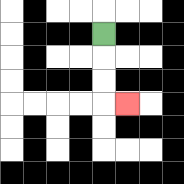{'start': '[4, 1]', 'end': '[5, 4]', 'path_directions': 'D,D,D,R', 'path_coordinates': '[[4, 1], [4, 2], [4, 3], [4, 4], [5, 4]]'}